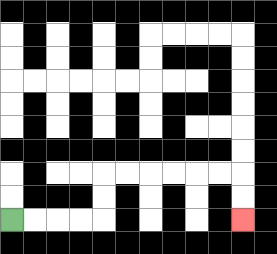{'start': '[0, 9]', 'end': '[10, 9]', 'path_directions': 'R,R,R,R,U,U,R,R,R,R,R,R,D,D', 'path_coordinates': '[[0, 9], [1, 9], [2, 9], [3, 9], [4, 9], [4, 8], [4, 7], [5, 7], [6, 7], [7, 7], [8, 7], [9, 7], [10, 7], [10, 8], [10, 9]]'}